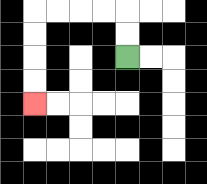{'start': '[5, 2]', 'end': '[1, 4]', 'path_directions': 'U,U,L,L,L,L,D,D,D,D', 'path_coordinates': '[[5, 2], [5, 1], [5, 0], [4, 0], [3, 0], [2, 0], [1, 0], [1, 1], [1, 2], [1, 3], [1, 4]]'}